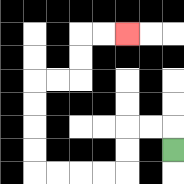{'start': '[7, 6]', 'end': '[5, 1]', 'path_directions': 'U,L,L,D,D,L,L,L,L,U,U,U,U,R,R,U,U,R,R', 'path_coordinates': '[[7, 6], [7, 5], [6, 5], [5, 5], [5, 6], [5, 7], [4, 7], [3, 7], [2, 7], [1, 7], [1, 6], [1, 5], [1, 4], [1, 3], [2, 3], [3, 3], [3, 2], [3, 1], [4, 1], [5, 1]]'}